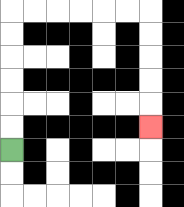{'start': '[0, 6]', 'end': '[6, 5]', 'path_directions': 'U,U,U,U,U,U,R,R,R,R,R,R,D,D,D,D,D', 'path_coordinates': '[[0, 6], [0, 5], [0, 4], [0, 3], [0, 2], [0, 1], [0, 0], [1, 0], [2, 0], [3, 0], [4, 0], [5, 0], [6, 0], [6, 1], [6, 2], [6, 3], [6, 4], [6, 5]]'}